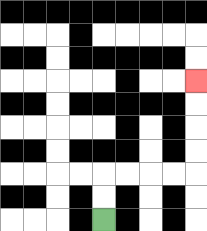{'start': '[4, 9]', 'end': '[8, 3]', 'path_directions': 'U,U,R,R,R,R,U,U,U,U', 'path_coordinates': '[[4, 9], [4, 8], [4, 7], [5, 7], [6, 7], [7, 7], [8, 7], [8, 6], [8, 5], [8, 4], [8, 3]]'}